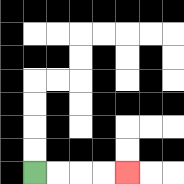{'start': '[1, 7]', 'end': '[5, 7]', 'path_directions': 'R,R,R,R', 'path_coordinates': '[[1, 7], [2, 7], [3, 7], [4, 7], [5, 7]]'}